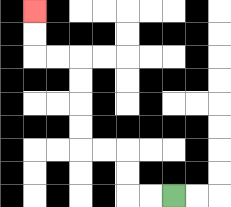{'start': '[7, 8]', 'end': '[1, 0]', 'path_directions': 'L,L,U,U,L,L,U,U,U,U,L,L,U,U', 'path_coordinates': '[[7, 8], [6, 8], [5, 8], [5, 7], [5, 6], [4, 6], [3, 6], [3, 5], [3, 4], [3, 3], [3, 2], [2, 2], [1, 2], [1, 1], [1, 0]]'}